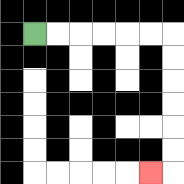{'start': '[1, 1]', 'end': '[6, 7]', 'path_directions': 'R,R,R,R,R,R,D,D,D,D,D,D,L', 'path_coordinates': '[[1, 1], [2, 1], [3, 1], [4, 1], [5, 1], [6, 1], [7, 1], [7, 2], [7, 3], [7, 4], [7, 5], [7, 6], [7, 7], [6, 7]]'}